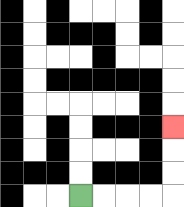{'start': '[3, 8]', 'end': '[7, 5]', 'path_directions': 'R,R,R,R,U,U,U', 'path_coordinates': '[[3, 8], [4, 8], [5, 8], [6, 8], [7, 8], [7, 7], [7, 6], [7, 5]]'}